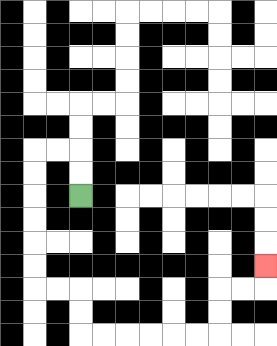{'start': '[3, 8]', 'end': '[11, 11]', 'path_directions': 'U,U,L,L,D,D,D,D,D,D,R,R,D,D,R,R,R,R,R,R,U,U,R,R,U', 'path_coordinates': '[[3, 8], [3, 7], [3, 6], [2, 6], [1, 6], [1, 7], [1, 8], [1, 9], [1, 10], [1, 11], [1, 12], [2, 12], [3, 12], [3, 13], [3, 14], [4, 14], [5, 14], [6, 14], [7, 14], [8, 14], [9, 14], [9, 13], [9, 12], [10, 12], [11, 12], [11, 11]]'}